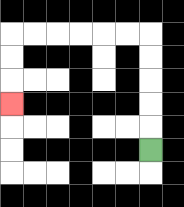{'start': '[6, 6]', 'end': '[0, 4]', 'path_directions': 'U,U,U,U,U,L,L,L,L,L,L,D,D,D', 'path_coordinates': '[[6, 6], [6, 5], [6, 4], [6, 3], [6, 2], [6, 1], [5, 1], [4, 1], [3, 1], [2, 1], [1, 1], [0, 1], [0, 2], [0, 3], [0, 4]]'}